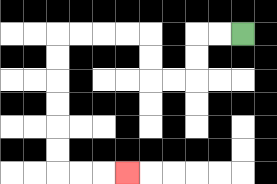{'start': '[10, 1]', 'end': '[5, 7]', 'path_directions': 'L,L,D,D,L,L,U,U,L,L,L,L,D,D,D,D,D,D,R,R,R', 'path_coordinates': '[[10, 1], [9, 1], [8, 1], [8, 2], [8, 3], [7, 3], [6, 3], [6, 2], [6, 1], [5, 1], [4, 1], [3, 1], [2, 1], [2, 2], [2, 3], [2, 4], [2, 5], [2, 6], [2, 7], [3, 7], [4, 7], [5, 7]]'}